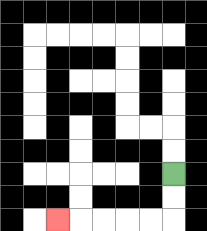{'start': '[7, 7]', 'end': '[2, 9]', 'path_directions': 'D,D,L,L,L,L,L', 'path_coordinates': '[[7, 7], [7, 8], [7, 9], [6, 9], [5, 9], [4, 9], [3, 9], [2, 9]]'}